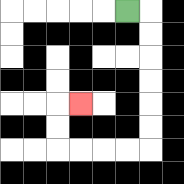{'start': '[5, 0]', 'end': '[3, 4]', 'path_directions': 'R,D,D,D,D,D,D,L,L,L,L,U,U,R', 'path_coordinates': '[[5, 0], [6, 0], [6, 1], [6, 2], [6, 3], [6, 4], [6, 5], [6, 6], [5, 6], [4, 6], [3, 6], [2, 6], [2, 5], [2, 4], [3, 4]]'}